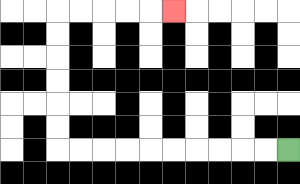{'start': '[12, 6]', 'end': '[7, 0]', 'path_directions': 'L,L,L,L,L,L,L,L,L,L,U,U,U,U,U,U,R,R,R,R,R', 'path_coordinates': '[[12, 6], [11, 6], [10, 6], [9, 6], [8, 6], [7, 6], [6, 6], [5, 6], [4, 6], [3, 6], [2, 6], [2, 5], [2, 4], [2, 3], [2, 2], [2, 1], [2, 0], [3, 0], [4, 0], [5, 0], [6, 0], [7, 0]]'}